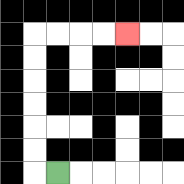{'start': '[2, 7]', 'end': '[5, 1]', 'path_directions': 'L,U,U,U,U,U,U,R,R,R,R', 'path_coordinates': '[[2, 7], [1, 7], [1, 6], [1, 5], [1, 4], [1, 3], [1, 2], [1, 1], [2, 1], [3, 1], [4, 1], [5, 1]]'}